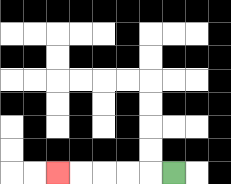{'start': '[7, 7]', 'end': '[2, 7]', 'path_directions': 'L,L,L,L,L', 'path_coordinates': '[[7, 7], [6, 7], [5, 7], [4, 7], [3, 7], [2, 7]]'}